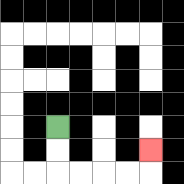{'start': '[2, 5]', 'end': '[6, 6]', 'path_directions': 'D,D,R,R,R,R,U', 'path_coordinates': '[[2, 5], [2, 6], [2, 7], [3, 7], [4, 7], [5, 7], [6, 7], [6, 6]]'}